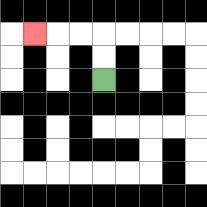{'start': '[4, 3]', 'end': '[1, 1]', 'path_directions': 'U,U,L,L,L', 'path_coordinates': '[[4, 3], [4, 2], [4, 1], [3, 1], [2, 1], [1, 1]]'}